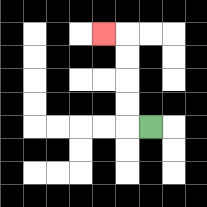{'start': '[6, 5]', 'end': '[4, 1]', 'path_directions': 'L,U,U,U,U,L', 'path_coordinates': '[[6, 5], [5, 5], [5, 4], [5, 3], [5, 2], [5, 1], [4, 1]]'}